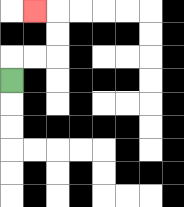{'start': '[0, 3]', 'end': '[1, 0]', 'path_directions': 'U,R,R,U,U,L', 'path_coordinates': '[[0, 3], [0, 2], [1, 2], [2, 2], [2, 1], [2, 0], [1, 0]]'}